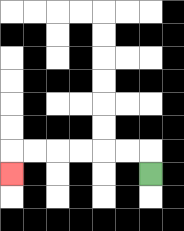{'start': '[6, 7]', 'end': '[0, 7]', 'path_directions': 'U,L,L,L,L,L,L,D', 'path_coordinates': '[[6, 7], [6, 6], [5, 6], [4, 6], [3, 6], [2, 6], [1, 6], [0, 6], [0, 7]]'}